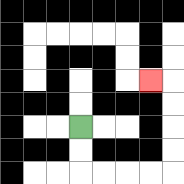{'start': '[3, 5]', 'end': '[6, 3]', 'path_directions': 'D,D,R,R,R,R,U,U,U,U,L', 'path_coordinates': '[[3, 5], [3, 6], [3, 7], [4, 7], [5, 7], [6, 7], [7, 7], [7, 6], [7, 5], [7, 4], [7, 3], [6, 3]]'}